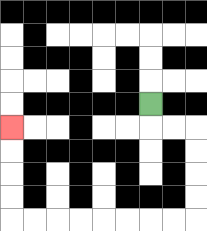{'start': '[6, 4]', 'end': '[0, 5]', 'path_directions': 'D,R,R,D,D,D,D,L,L,L,L,L,L,L,L,U,U,U,U', 'path_coordinates': '[[6, 4], [6, 5], [7, 5], [8, 5], [8, 6], [8, 7], [8, 8], [8, 9], [7, 9], [6, 9], [5, 9], [4, 9], [3, 9], [2, 9], [1, 9], [0, 9], [0, 8], [0, 7], [0, 6], [0, 5]]'}